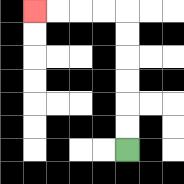{'start': '[5, 6]', 'end': '[1, 0]', 'path_directions': 'U,U,U,U,U,U,L,L,L,L', 'path_coordinates': '[[5, 6], [5, 5], [5, 4], [5, 3], [5, 2], [5, 1], [5, 0], [4, 0], [3, 0], [2, 0], [1, 0]]'}